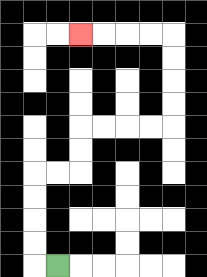{'start': '[2, 11]', 'end': '[3, 1]', 'path_directions': 'L,U,U,U,U,R,R,U,U,R,R,R,R,U,U,U,U,L,L,L,L', 'path_coordinates': '[[2, 11], [1, 11], [1, 10], [1, 9], [1, 8], [1, 7], [2, 7], [3, 7], [3, 6], [3, 5], [4, 5], [5, 5], [6, 5], [7, 5], [7, 4], [7, 3], [7, 2], [7, 1], [6, 1], [5, 1], [4, 1], [3, 1]]'}